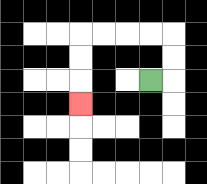{'start': '[6, 3]', 'end': '[3, 4]', 'path_directions': 'R,U,U,L,L,L,L,D,D,D', 'path_coordinates': '[[6, 3], [7, 3], [7, 2], [7, 1], [6, 1], [5, 1], [4, 1], [3, 1], [3, 2], [3, 3], [3, 4]]'}